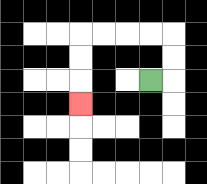{'start': '[6, 3]', 'end': '[3, 4]', 'path_directions': 'R,U,U,L,L,L,L,D,D,D', 'path_coordinates': '[[6, 3], [7, 3], [7, 2], [7, 1], [6, 1], [5, 1], [4, 1], [3, 1], [3, 2], [3, 3], [3, 4]]'}